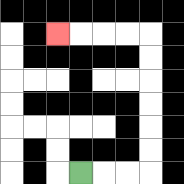{'start': '[3, 7]', 'end': '[2, 1]', 'path_directions': 'R,R,R,U,U,U,U,U,U,L,L,L,L', 'path_coordinates': '[[3, 7], [4, 7], [5, 7], [6, 7], [6, 6], [6, 5], [6, 4], [6, 3], [6, 2], [6, 1], [5, 1], [4, 1], [3, 1], [2, 1]]'}